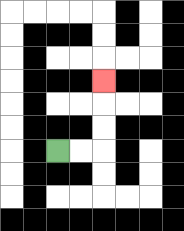{'start': '[2, 6]', 'end': '[4, 3]', 'path_directions': 'R,R,U,U,U', 'path_coordinates': '[[2, 6], [3, 6], [4, 6], [4, 5], [4, 4], [4, 3]]'}